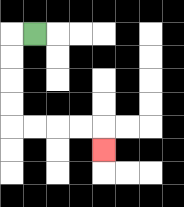{'start': '[1, 1]', 'end': '[4, 6]', 'path_directions': 'L,D,D,D,D,R,R,R,R,D', 'path_coordinates': '[[1, 1], [0, 1], [0, 2], [0, 3], [0, 4], [0, 5], [1, 5], [2, 5], [3, 5], [4, 5], [4, 6]]'}